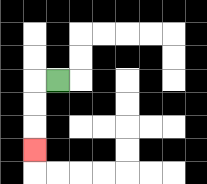{'start': '[2, 3]', 'end': '[1, 6]', 'path_directions': 'L,D,D,D', 'path_coordinates': '[[2, 3], [1, 3], [1, 4], [1, 5], [1, 6]]'}